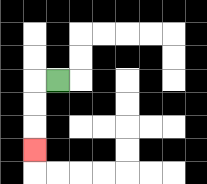{'start': '[2, 3]', 'end': '[1, 6]', 'path_directions': 'L,D,D,D', 'path_coordinates': '[[2, 3], [1, 3], [1, 4], [1, 5], [1, 6]]'}